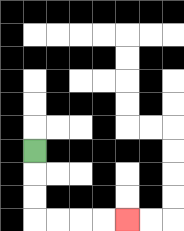{'start': '[1, 6]', 'end': '[5, 9]', 'path_directions': 'D,D,D,R,R,R,R', 'path_coordinates': '[[1, 6], [1, 7], [1, 8], [1, 9], [2, 9], [3, 9], [4, 9], [5, 9]]'}